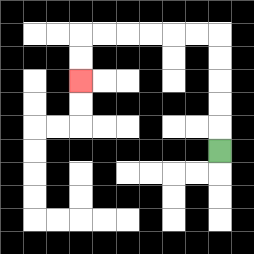{'start': '[9, 6]', 'end': '[3, 3]', 'path_directions': 'U,U,U,U,U,L,L,L,L,L,L,D,D', 'path_coordinates': '[[9, 6], [9, 5], [9, 4], [9, 3], [9, 2], [9, 1], [8, 1], [7, 1], [6, 1], [5, 1], [4, 1], [3, 1], [3, 2], [3, 3]]'}